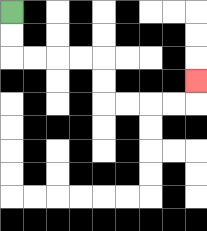{'start': '[0, 0]', 'end': '[8, 3]', 'path_directions': 'D,D,R,R,R,R,D,D,R,R,R,R,U', 'path_coordinates': '[[0, 0], [0, 1], [0, 2], [1, 2], [2, 2], [3, 2], [4, 2], [4, 3], [4, 4], [5, 4], [6, 4], [7, 4], [8, 4], [8, 3]]'}